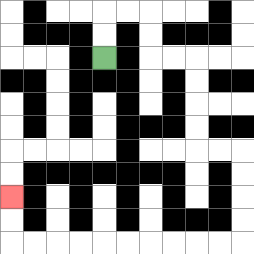{'start': '[4, 2]', 'end': '[0, 8]', 'path_directions': 'U,U,R,R,D,D,R,R,D,D,D,D,R,R,D,D,D,D,L,L,L,L,L,L,L,L,L,L,U,U', 'path_coordinates': '[[4, 2], [4, 1], [4, 0], [5, 0], [6, 0], [6, 1], [6, 2], [7, 2], [8, 2], [8, 3], [8, 4], [8, 5], [8, 6], [9, 6], [10, 6], [10, 7], [10, 8], [10, 9], [10, 10], [9, 10], [8, 10], [7, 10], [6, 10], [5, 10], [4, 10], [3, 10], [2, 10], [1, 10], [0, 10], [0, 9], [0, 8]]'}